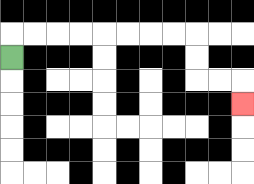{'start': '[0, 2]', 'end': '[10, 4]', 'path_directions': 'U,R,R,R,R,R,R,R,R,D,D,R,R,D', 'path_coordinates': '[[0, 2], [0, 1], [1, 1], [2, 1], [3, 1], [4, 1], [5, 1], [6, 1], [7, 1], [8, 1], [8, 2], [8, 3], [9, 3], [10, 3], [10, 4]]'}